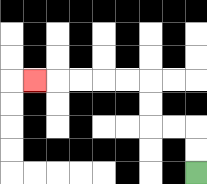{'start': '[8, 7]', 'end': '[1, 3]', 'path_directions': 'U,U,L,L,U,U,L,L,L,L,L', 'path_coordinates': '[[8, 7], [8, 6], [8, 5], [7, 5], [6, 5], [6, 4], [6, 3], [5, 3], [4, 3], [3, 3], [2, 3], [1, 3]]'}